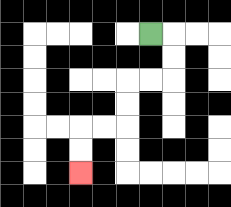{'start': '[6, 1]', 'end': '[3, 7]', 'path_directions': 'R,D,D,L,L,D,D,L,L,D,D', 'path_coordinates': '[[6, 1], [7, 1], [7, 2], [7, 3], [6, 3], [5, 3], [5, 4], [5, 5], [4, 5], [3, 5], [3, 6], [3, 7]]'}